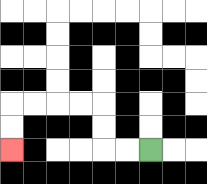{'start': '[6, 6]', 'end': '[0, 6]', 'path_directions': 'L,L,U,U,L,L,L,L,D,D', 'path_coordinates': '[[6, 6], [5, 6], [4, 6], [4, 5], [4, 4], [3, 4], [2, 4], [1, 4], [0, 4], [0, 5], [0, 6]]'}